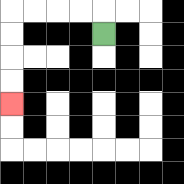{'start': '[4, 1]', 'end': '[0, 4]', 'path_directions': 'U,L,L,L,L,D,D,D,D', 'path_coordinates': '[[4, 1], [4, 0], [3, 0], [2, 0], [1, 0], [0, 0], [0, 1], [0, 2], [0, 3], [0, 4]]'}